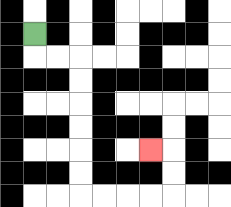{'start': '[1, 1]', 'end': '[6, 6]', 'path_directions': 'D,R,R,D,D,D,D,D,D,R,R,R,R,U,U,L', 'path_coordinates': '[[1, 1], [1, 2], [2, 2], [3, 2], [3, 3], [3, 4], [3, 5], [3, 6], [3, 7], [3, 8], [4, 8], [5, 8], [6, 8], [7, 8], [7, 7], [7, 6], [6, 6]]'}